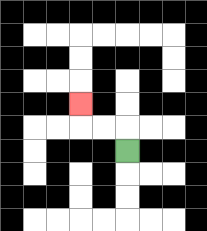{'start': '[5, 6]', 'end': '[3, 4]', 'path_directions': 'U,L,L,U', 'path_coordinates': '[[5, 6], [5, 5], [4, 5], [3, 5], [3, 4]]'}